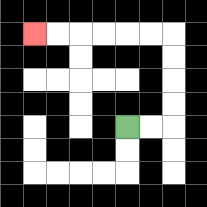{'start': '[5, 5]', 'end': '[1, 1]', 'path_directions': 'R,R,U,U,U,U,L,L,L,L,L,L', 'path_coordinates': '[[5, 5], [6, 5], [7, 5], [7, 4], [7, 3], [7, 2], [7, 1], [6, 1], [5, 1], [4, 1], [3, 1], [2, 1], [1, 1]]'}